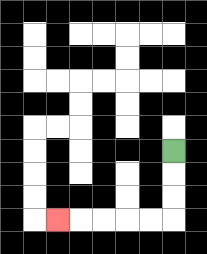{'start': '[7, 6]', 'end': '[2, 9]', 'path_directions': 'D,D,D,L,L,L,L,L', 'path_coordinates': '[[7, 6], [7, 7], [7, 8], [7, 9], [6, 9], [5, 9], [4, 9], [3, 9], [2, 9]]'}